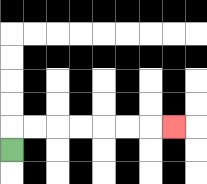{'start': '[0, 6]', 'end': '[7, 5]', 'path_directions': 'U,R,R,R,R,R,R,R', 'path_coordinates': '[[0, 6], [0, 5], [1, 5], [2, 5], [3, 5], [4, 5], [5, 5], [6, 5], [7, 5]]'}